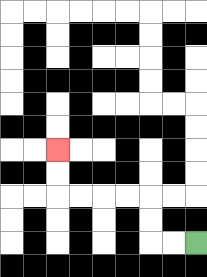{'start': '[8, 10]', 'end': '[2, 6]', 'path_directions': 'L,L,U,U,L,L,L,L,U,U', 'path_coordinates': '[[8, 10], [7, 10], [6, 10], [6, 9], [6, 8], [5, 8], [4, 8], [3, 8], [2, 8], [2, 7], [2, 6]]'}